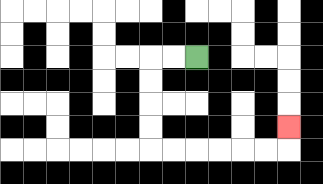{'start': '[8, 2]', 'end': '[12, 5]', 'path_directions': 'L,L,D,D,D,D,R,R,R,R,R,R,U', 'path_coordinates': '[[8, 2], [7, 2], [6, 2], [6, 3], [6, 4], [6, 5], [6, 6], [7, 6], [8, 6], [9, 6], [10, 6], [11, 6], [12, 6], [12, 5]]'}